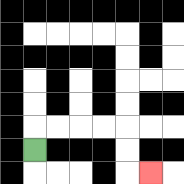{'start': '[1, 6]', 'end': '[6, 7]', 'path_directions': 'U,R,R,R,R,D,D,R', 'path_coordinates': '[[1, 6], [1, 5], [2, 5], [3, 5], [4, 5], [5, 5], [5, 6], [5, 7], [6, 7]]'}